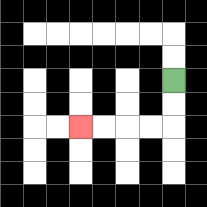{'start': '[7, 3]', 'end': '[3, 5]', 'path_directions': 'D,D,L,L,L,L', 'path_coordinates': '[[7, 3], [7, 4], [7, 5], [6, 5], [5, 5], [4, 5], [3, 5]]'}